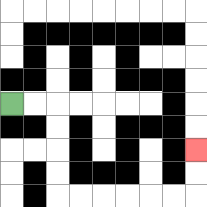{'start': '[0, 4]', 'end': '[8, 6]', 'path_directions': 'R,R,D,D,D,D,R,R,R,R,R,R,U,U', 'path_coordinates': '[[0, 4], [1, 4], [2, 4], [2, 5], [2, 6], [2, 7], [2, 8], [3, 8], [4, 8], [5, 8], [6, 8], [7, 8], [8, 8], [8, 7], [8, 6]]'}